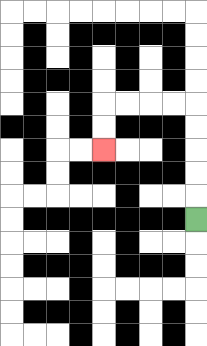{'start': '[8, 9]', 'end': '[4, 6]', 'path_directions': 'U,U,U,U,U,L,L,L,L,D,D', 'path_coordinates': '[[8, 9], [8, 8], [8, 7], [8, 6], [8, 5], [8, 4], [7, 4], [6, 4], [5, 4], [4, 4], [4, 5], [4, 6]]'}